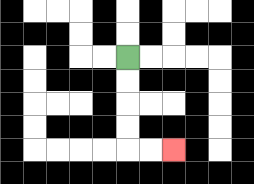{'start': '[5, 2]', 'end': '[7, 6]', 'path_directions': 'D,D,D,D,R,R', 'path_coordinates': '[[5, 2], [5, 3], [5, 4], [5, 5], [5, 6], [6, 6], [7, 6]]'}